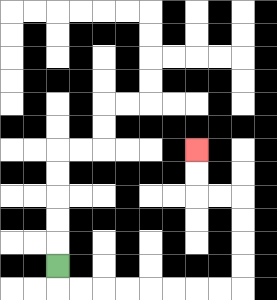{'start': '[2, 11]', 'end': '[8, 6]', 'path_directions': 'D,R,R,R,R,R,R,R,R,U,U,U,U,L,L,U,U', 'path_coordinates': '[[2, 11], [2, 12], [3, 12], [4, 12], [5, 12], [6, 12], [7, 12], [8, 12], [9, 12], [10, 12], [10, 11], [10, 10], [10, 9], [10, 8], [9, 8], [8, 8], [8, 7], [8, 6]]'}